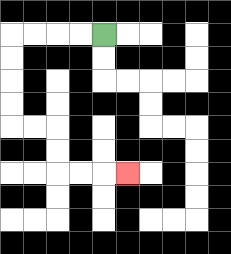{'start': '[4, 1]', 'end': '[5, 7]', 'path_directions': 'L,L,L,L,D,D,D,D,R,R,D,D,R,R,R', 'path_coordinates': '[[4, 1], [3, 1], [2, 1], [1, 1], [0, 1], [0, 2], [0, 3], [0, 4], [0, 5], [1, 5], [2, 5], [2, 6], [2, 7], [3, 7], [4, 7], [5, 7]]'}